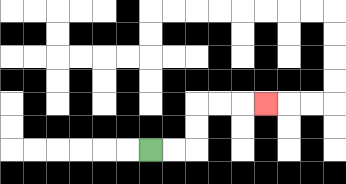{'start': '[6, 6]', 'end': '[11, 4]', 'path_directions': 'R,R,U,U,R,R,R', 'path_coordinates': '[[6, 6], [7, 6], [8, 6], [8, 5], [8, 4], [9, 4], [10, 4], [11, 4]]'}